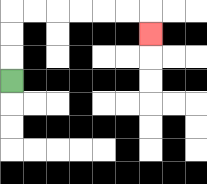{'start': '[0, 3]', 'end': '[6, 1]', 'path_directions': 'U,U,U,R,R,R,R,R,R,D', 'path_coordinates': '[[0, 3], [0, 2], [0, 1], [0, 0], [1, 0], [2, 0], [3, 0], [4, 0], [5, 0], [6, 0], [6, 1]]'}